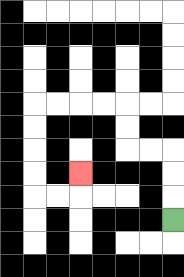{'start': '[7, 9]', 'end': '[3, 7]', 'path_directions': 'U,U,U,L,L,U,U,L,L,L,L,D,D,D,D,R,R,U', 'path_coordinates': '[[7, 9], [7, 8], [7, 7], [7, 6], [6, 6], [5, 6], [5, 5], [5, 4], [4, 4], [3, 4], [2, 4], [1, 4], [1, 5], [1, 6], [1, 7], [1, 8], [2, 8], [3, 8], [3, 7]]'}